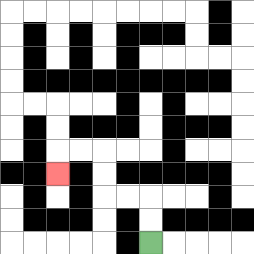{'start': '[6, 10]', 'end': '[2, 7]', 'path_directions': 'U,U,L,L,U,U,L,L,D', 'path_coordinates': '[[6, 10], [6, 9], [6, 8], [5, 8], [4, 8], [4, 7], [4, 6], [3, 6], [2, 6], [2, 7]]'}